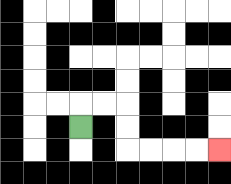{'start': '[3, 5]', 'end': '[9, 6]', 'path_directions': 'U,R,R,D,D,R,R,R,R', 'path_coordinates': '[[3, 5], [3, 4], [4, 4], [5, 4], [5, 5], [5, 6], [6, 6], [7, 6], [8, 6], [9, 6]]'}